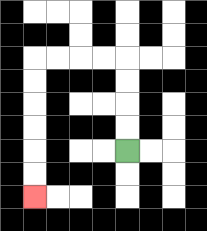{'start': '[5, 6]', 'end': '[1, 8]', 'path_directions': 'U,U,U,U,L,L,L,L,D,D,D,D,D,D', 'path_coordinates': '[[5, 6], [5, 5], [5, 4], [5, 3], [5, 2], [4, 2], [3, 2], [2, 2], [1, 2], [1, 3], [1, 4], [1, 5], [1, 6], [1, 7], [1, 8]]'}